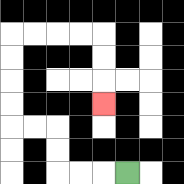{'start': '[5, 7]', 'end': '[4, 4]', 'path_directions': 'L,L,L,U,U,L,L,U,U,U,U,R,R,R,R,D,D,D', 'path_coordinates': '[[5, 7], [4, 7], [3, 7], [2, 7], [2, 6], [2, 5], [1, 5], [0, 5], [0, 4], [0, 3], [0, 2], [0, 1], [1, 1], [2, 1], [3, 1], [4, 1], [4, 2], [4, 3], [4, 4]]'}